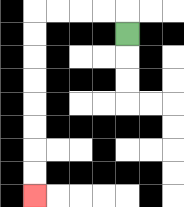{'start': '[5, 1]', 'end': '[1, 8]', 'path_directions': 'U,L,L,L,L,D,D,D,D,D,D,D,D', 'path_coordinates': '[[5, 1], [5, 0], [4, 0], [3, 0], [2, 0], [1, 0], [1, 1], [1, 2], [1, 3], [1, 4], [1, 5], [1, 6], [1, 7], [1, 8]]'}